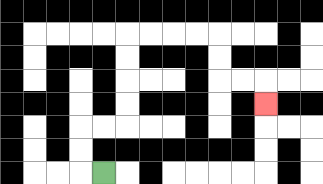{'start': '[4, 7]', 'end': '[11, 4]', 'path_directions': 'L,U,U,R,R,U,U,U,U,R,R,R,R,D,D,R,R,D', 'path_coordinates': '[[4, 7], [3, 7], [3, 6], [3, 5], [4, 5], [5, 5], [5, 4], [5, 3], [5, 2], [5, 1], [6, 1], [7, 1], [8, 1], [9, 1], [9, 2], [9, 3], [10, 3], [11, 3], [11, 4]]'}